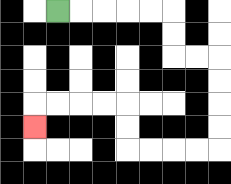{'start': '[2, 0]', 'end': '[1, 5]', 'path_directions': 'R,R,R,R,R,D,D,R,R,D,D,D,D,L,L,L,L,U,U,L,L,L,L,D', 'path_coordinates': '[[2, 0], [3, 0], [4, 0], [5, 0], [6, 0], [7, 0], [7, 1], [7, 2], [8, 2], [9, 2], [9, 3], [9, 4], [9, 5], [9, 6], [8, 6], [7, 6], [6, 6], [5, 6], [5, 5], [5, 4], [4, 4], [3, 4], [2, 4], [1, 4], [1, 5]]'}